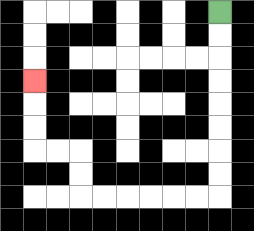{'start': '[9, 0]', 'end': '[1, 3]', 'path_directions': 'D,D,D,D,D,D,D,D,L,L,L,L,L,L,U,U,L,L,U,U,U', 'path_coordinates': '[[9, 0], [9, 1], [9, 2], [9, 3], [9, 4], [9, 5], [9, 6], [9, 7], [9, 8], [8, 8], [7, 8], [6, 8], [5, 8], [4, 8], [3, 8], [3, 7], [3, 6], [2, 6], [1, 6], [1, 5], [1, 4], [1, 3]]'}